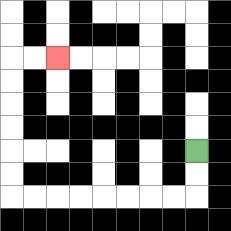{'start': '[8, 6]', 'end': '[2, 2]', 'path_directions': 'D,D,L,L,L,L,L,L,L,L,U,U,U,U,U,U,R,R', 'path_coordinates': '[[8, 6], [8, 7], [8, 8], [7, 8], [6, 8], [5, 8], [4, 8], [3, 8], [2, 8], [1, 8], [0, 8], [0, 7], [0, 6], [0, 5], [0, 4], [0, 3], [0, 2], [1, 2], [2, 2]]'}